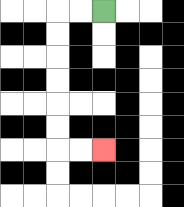{'start': '[4, 0]', 'end': '[4, 6]', 'path_directions': 'L,L,D,D,D,D,D,D,R,R', 'path_coordinates': '[[4, 0], [3, 0], [2, 0], [2, 1], [2, 2], [2, 3], [2, 4], [2, 5], [2, 6], [3, 6], [4, 6]]'}